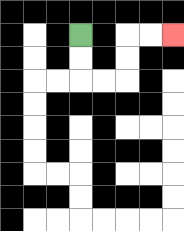{'start': '[3, 1]', 'end': '[7, 1]', 'path_directions': 'D,D,R,R,U,U,R,R', 'path_coordinates': '[[3, 1], [3, 2], [3, 3], [4, 3], [5, 3], [5, 2], [5, 1], [6, 1], [7, 1]]'}